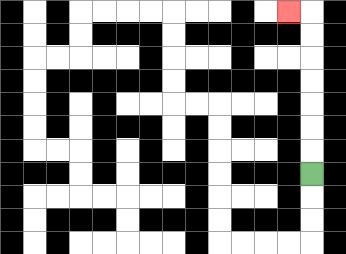{'start': '[13, 7]', 'end': '[12, 0]', 'path_directions': 'U,U,U,U,U,U,U,L', 'path_coordinates': '[[13, 7], [13, 6], [13, 5], [13, 4], [13, 3], [13, 2], [13, 1], [13, 0], [12, 0]]'}